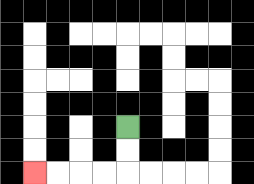{'start': '[5, 5]', 'end': '[1, 7]', 'path_directions': 'D,D,L,L,L,L', 'path_coordinates': '[[5, 5], [5, 6], [5, 7], [4, 7], [3, 7], [2, 7], [1, 7]]'}